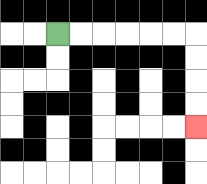{'start': '[2, 1]', 'end': '[8, 5]', 'path_directions': 'R,R,R,R,R,R,D,D,D,D', 'path_coordinates': '[[2, 1], [3, 1], [4, 1], [5, 1], [6, 1], [7, 1], [8, 1], [8, 2], [8, 3], [8, 4], [8, 5]]'}